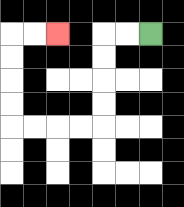{'start': '[6, 1]', 'end': '[2, 1]', 'path_directions': 'L,L,D,D,D,D,L,L,L,L,U,U,U,U,R,R', 'path_coordinates': '[[6, 1], [5, 1], [4, 1], [4, 2], [4, 3], [4, 4], [4, 5], [3, 5], [2, 5], [1, 5], [0, 5], [0, 4], [0, 3], [0, 2], [0, 1], [1, 1], [2, 1]]'}